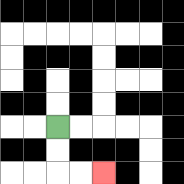{'start': '[2, 5]', 'end': '[4, 7]', 'path_directions': 'D,D,R,R', 'path_coordinates': '[[2, 5], [2, 6], [2, 7], [3, 7], [4, 7]]'}